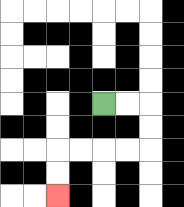{'start': '[4, 4]', 'end': '[2, 8]', 'path_directions': 'R,R,D,D,L,L,L,L,D,D', 'path_coordinates': '[[4, 4], [5, 4], [6, 4], [6, 5], [6, 6], [5, 6], [4, 6], [3, 6], [2, 6], [2, 7], [2, 8]]'}